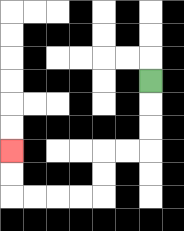{'start': '[6, 3]', 'end': '[0, 6]', 'path_directions': 'D,D,D,L,L,D,D,L,L,L,L,U,U', 'path_coordinates': '[[6, 3], [6, 4], [6, 5], [6, 6], [5, 6], [4, 6], [4, 7], [4, 8], [3, 8], [2, 8], [1, 8], [0, 8], [0, 7], [0, 6]]'}